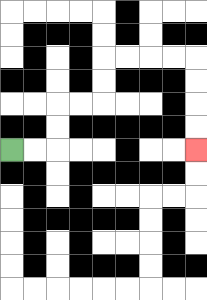{'start': '[0, 6]', 'end': '[8, 6]', 'path_directions': 'R,R,U,U,R,R,U,U,R,R,R,R,D,D,D,D', 'path_coordinates': '[[0, 6], [1, 6], [2, 6], [2, 5], [2, 4], [3, 4], [4, 4], [4, 3], [4, 2], [5, 2], [6, 2], [7, 2], [8, 2], [8, 3], [8, 4], [8, 5], [8, 6]]'}